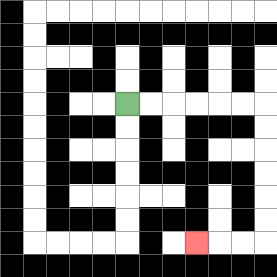{'start': '[5, 4]', 'end': '[8, 10]', 'path_directions': 'R,R,R,R,R,R,D,D,D,D,D,D,L,L,L', 'path_coordinates': '[[5, 4], [6, 4], [7, 4], [8, 4], [9, 4], [10, 4], [11, 4], [11, 5], [11, 6], [11, 7], [11, 8], [11, 9], [11, 10], [10, 10], [9, 10], [8, 10]]'}